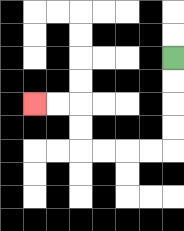{'start': '[7, 2]', 'end': '[1, 4]', 'path_directions': 'D,D,D,D,L,L,L,L,U,U,L,L', 'path_coordinates': '[[7, 2], [7, 3], [7, 4], [7, 5], [7, 6], [6, 6], [5, 6], [4, 6], [3, 6], [3, 5], [3, 4], [2, 4], [1, 4]]'}